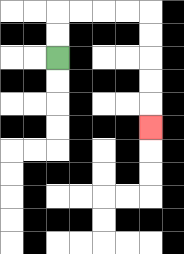{'start': '[2, 2]', 'end': '[6, 5]', 'path_directions': 'U,U,R,R,R,R,D,D,D,D,D', 'path_coordinates': '[[2, 2], [2, 1], [2, 0], [3, 0], [4, 0], [5, 0], [6, 0], [6, 1], [6, 2], [6, 3], [6, 4], [6, 5]]'}